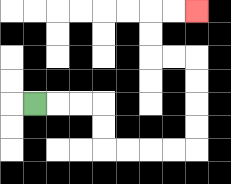{'start': '[1, 4]', 'end': '[8, 0]', 'path_directions': 'R,R,R,D,D,R,R,R,R,U,U,U,U,L,L,U,U,R,R', 'path_coordinates': '[[1, 4], [2, 4], [3, 4], [4, 4], [4, 5], [4, 6], [5, 6], [6, 6], [7, 6], [8, 6], [8, 5], [8, 4], [8, 3], [8, 2], [7, 2], [6, 2], [6, 1], [6, 0], [7, 0], [8, 0]]'}